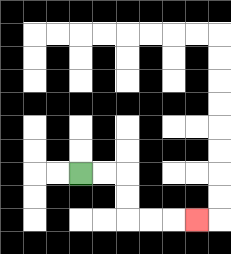{'start': '[3, 7]', 'end': '[8, 9]', 'path_directions': 'R,R,D,D,R,R,R', 'path_coordinates': '[[3, 7], [4, 7], [5, 7], [5, 8], [5, 9], [6, 9], [7, 9], [8, 9]]'}